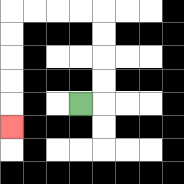{'start': '[3, 4]', 'end': '[0, 5]', 'path_directions': 'R,U,U,U,U,L,L,L,L,D,D,D,D,D', 'path_coordinates': '[[3, 4], [4, 4], [4, 3], [4, 2], [4, 1], [4, 0], [3, 0], [2, 0], [1, 0], [0, 0], [0, 1], [0, 2], [0, 3], [0, 4], [0, 5]]'}